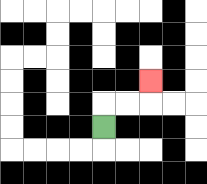{'start': '[4, 5]', 'end': '[6, 3]', 'path_directions': 'U,R,R,U', 'path_coordinates': '[[4, 5], [4, 4], [5, 4], [6, 4], [6, 3]]'}